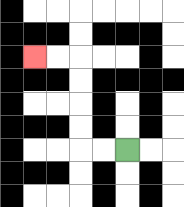{'start': '[5, 6]', 'end': '[1, 2]', 'path_directions': 'L,L,U,U,U,U,L,L', 'path_coordinates': '[[5, 6], [4, 6], [3, 6], [3, 5], [3, 4], [3, 3], [3, 2], [2, 2], [1, 2]]'}